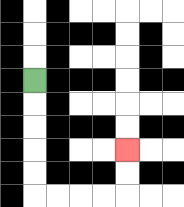{'start': '[1, 3]', 'end': '[5, 6]', 'path_directions': 'D,D,D,D,D,R,R,R,R,U,U', 'path_coordinates': '[[1, 3], [1, 4], [1, 5], [1, 6], [1, 7], [1, 8], [2, 8], [3, 8], [4, 8], [5, 8], [5, 7], [5, 6]]'}